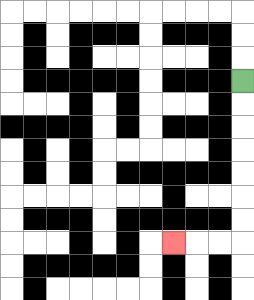{'start': '[10, 3]', 'end': '[7, 10]', 'path_directions': 'D,D,D,D,D,D,D,L,L,L', 'path_coordinates': '[[10, 3], [10, 4], [10, 5], [10, 6], [10, 7], [10, 8], [10, 9], [10, 10], [9, 10], [8, 10], [7, 10]]'}